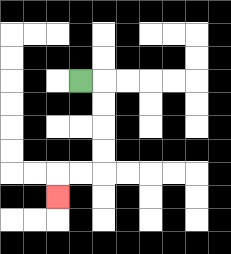{'start': '[3, 3]', 'end': '[2, 8]', 'path_directions': 'R,D,D,D,D,L,L,D', 'path_coordinates': '[[3, 3], [4, 3], [4, 4], [4, 5], [4, 6], [4, 7], [3, 7], [2, 7], [2, 8]]'}